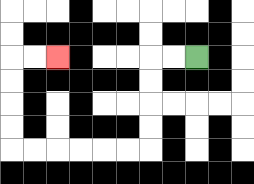{'start': '[8, 2]', 'end': '[2, 2]', 'path_directions': 'L,L,D,D,D,D,L,L,L,L,L,L,U,U,U,U,R,R', 'path_coordinates': '[[8, 2], [7, 2], [6, 2], [6, 3], [6, 4], [6, 5], [6, 6], [5, 6], [4, 6], [3, 6], [2, 6], [1, 6], [0, 6], [0, 5], [0, 4], [0, 3], [0, 2], [1, 2], [2, 2]]'}